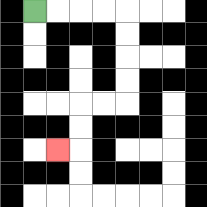{'start': '[1, 0]', 'end': '[2, 6]', 'path_directions': 'R,R,R,R,D,D,D,D,L,L,D,D,L', 'path_coordinates': '[[1, 0], [2, 0], [3, 0], [4, 0], [5, 0], [5, 1], [5, 2], [5, 3], [5, 4], [4, 4], [3, 4], [3, 5], [3, 6], [2, 6]]'}